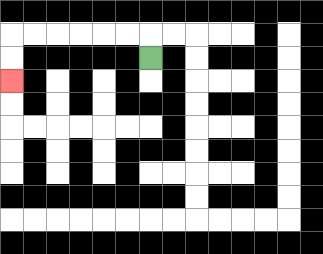{'start': '[6, 2]', 'end': '[0, 3]', 'path_directions': 'U,L,L,L,L,L,L,D,D', 'path_coordinates': '[[6, 2], [6, 1], [5, 1], [4, 1], [3, 1], [2, 1], [1, 1], [0, 1], [0, 2], [0, 3]]'}